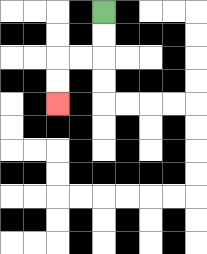{'start': '[4, 0]', 'end': '[2, 4]', 'path_directions': 'D,D,L,L,D,D', 'path_coordinates': '[[4, 0], [4, 1], [4, 2], [3, 2], [2, 2], [2, 3], [2, 4]]'}